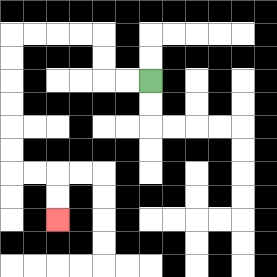{'start': '[6, 3]', 'end': '[2, 9]', 'path_directions': 'L,L,U,U,L,L,L,L,D,D,D,D,D,D,R,R,D,D', 'path_coordinates': '[[6, 3], [5, 3], [4, 3], [4, 2], [4, 1], [3, 1], [2, 1], [1, 1], [0, 1], [0, 2], [0, 3], [0, 4], [0, 5], [0, 6], [0, 7], [1, 7], [2, 7], [2, 8], [2, 9]]'}